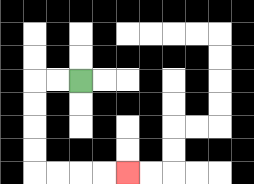{'start': '[3, 3]', 'end': '[5, 7]', 'path_directions': 'L,L,D,D,D,D,R,R,R,R', 'path_coordinates': '[[3, 3], [2, 3], [1, 3], [1, 4], [1, 5], [1, 6], [1, 7], [2, 7], [3, 7], [4, 7], [5, 7]]'}